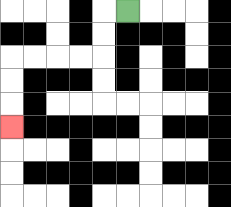{'start': '[5, 0]', 'end': '[0, 5]', 'path_directions': 'L,D,D,L,L,L,L,D,D,D', 'path_coordinates': '[[5, 0], [4, 0], [4, 1], [4, 2], [3, 2], [2, 2], [1, 2], [0, 2], [0, 3], [0, 4], [0, 5]]'}